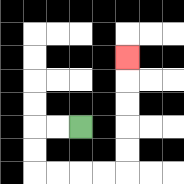{'start': '[3, 5]', 'end': '[5, 2]', 'path_directions': 'L,L,D,D,R,R,R,R,U,U,U,U,U', 'path_coordinates': '[[3, 5], [2, 5], [1, 5], [1, 6], [1, 7], [2, 7], [3, 7], [4, 7], [5, 7], [5, 6], [5, 5], [5, 4], [5, 3], [5, 2]]'}